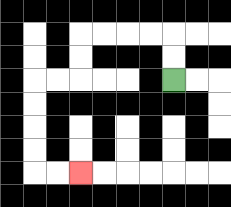{'start': '[7, 3]', 'end': '[3, 7]', 'path_directions': 'U,U,L,L,L,L,D,D,L,L,D,D,D,D,R,R', 'path_coordinates': '[[7, 3], [7, 2], [7, 1], [6, 1], [5, 1], [4, 1], [3, 1], [3, 2], [3, 3], [2, 3], [1, 3], [1, 4], [1, 5], [1, 6], [1, 7], [2, 7], [3, 7]]'}